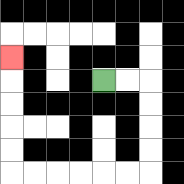{'start': '[4, 3]', 'end': '[0, 2]', 'path_directions': 'R,R,D,D,D,D,L,L,L,L,L,L,U,U,U,U,U', 'path_coordinates': '[[4, 3], [5, 3], [6, 3], [6, 4], [6, 5], [6, 6], [6, 7], [5, 7], [4, 7], [3, 7], [2, 7], [1, 7], [0, 7], [0, 6], [0, 5], [0, 4], [0, 3], [0, 2]]'}